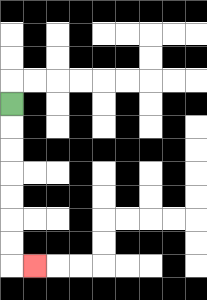{'start': '[0, 4]', 'end': '[1, 11]', 'path_directions': 'D,D,D,D,D,D,D,R', 'path_coordinates': '[[0, 4], [0, 5], [0, 6], [0, 7], [0, 8], [0, 9], [0, 10], [0, 11], [1, 11]]'}